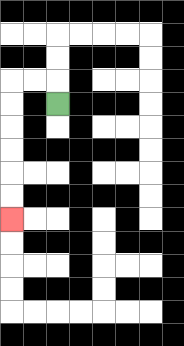{'start': '[2, 4]', 'end': '[0, 9]', 'path_directions': 'U,L,L,D,D,D,D,D,D', 'path_coordinates': '[[2, 4], [2, 3], [1, 3], [0, 3], [0, 4], [0, 5], [0, 6], [0, 7], [0, 8], [0, 9]]'}